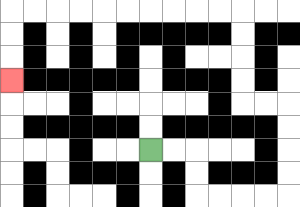{'start': '[6, 6]', 'end': '[0, 3]', 'path_directions': 'R,R,D,D,R,R,R,R,U,U,U,U,L,L,U,U,U,U,L,L,L,L,L,L,L,L,L,L,D,D,D', 'path_coordinates': '[[6, 6], [7, 6], [8, 6], [8, 7], [8, 8], [9, 8], [10, 8], [11, 8], [12, 8], [12, 7], [12, 6], [12, 5], [12, 4], [11, 4], [10, 4], [10, 3], [10, 2], [10, 1], [10, 0], [9, 0], [8, 0], [7, 0], [6, 0], [5, 0], [4, 0], [3, 0], [2, 0], [1, 0], [0, 0], [0, 1], [0, 2], [0, 3]]'}